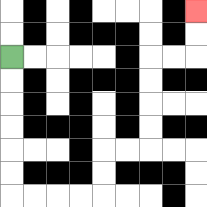{'start': '[0, 2]', 'end': '[8, 0]', 'path_directions': 'D,D,D,D,D,D,R,R,R,R,U,U,R,R,U,U,U,U,R,R,U,U', 'path_coordinates': '[[0, 2], [0, 3], [0, 4], [0, 5], [0, 6], [0, 7], [0, 8], [1, 8], [2, 8], [3, 8], [4, 8], [4, 7], [4, 6], [5, 6], [6, 6], [6, 5], [6, 4], [6, 3], [6, 2], [7, 2], [8, 2], [8, 1], [8, 0]]'}